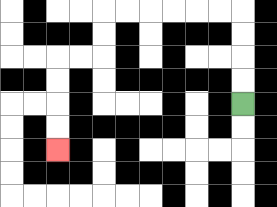{'start': '[10, 4]', 'end': '[2, 6]', 'path_directions': 'U,U,U,U,L,L,L,L,L,L,D,D,L,L,D,D,D,D', 'path_coordinates': '[[10, 4], [10, 3], [10, 2], [10, 1], [10, 0], [9, 0], [8, 0], [7, 0], [6, 0], [5, 0], [4, 0], [4, 1], [4, 2], [3, 2], [2, 2], [2, 3], [2, 4], [2, 5], [2, 6]]'}